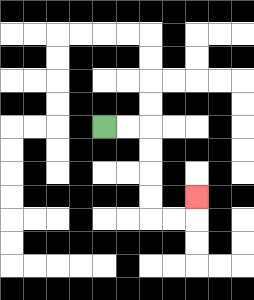{'start': '[4, 5]', 'end': '[8, 8]', 'path_directions': 'R,R,D,D,D,D,R,R,U', 'path_coordinates': '[[4, 5], [5, 5], [6, 5], [6, 6], [6, 7], [6, 8], [6, 9], [7, 9], [8, 9], [8, 8]]'}